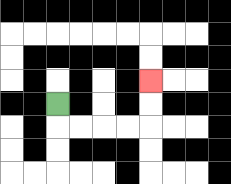{'start': '[2, 4]', 'end': '[6, 3]', 'path_directions': 'D,R,R,R,R,U,U', 'path_coordinates': '[[2, 4], [2, 5], [3, 5], [4, 5], [5, 5], [6, 5], [6, 4], [6, 3]]'}